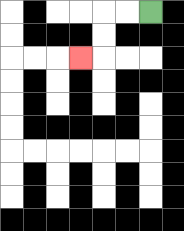{'start': '[6, 0]', 'end': '[3, 2]', 'path_directions': 'L,L,D,D,L', 'path_coordinates': '[[6, 0], [5, 0], [4, 0], [4, 1], [4, 2], [3, 2]]'}